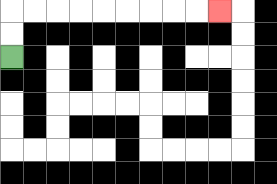{'start': '[0, 2]', 'end': '[9, 0]', 'path_directions': 'U,U,R,R,R,R,R,R,R,R,R', 'path_coordinates': '[[0, 2], [0, 1], [0, 0], [1, 0], [2, 0], [3, 0], [4, 0], [5, 0], [6, 0], [7, 0], [8, 0], [9, 0]]'}